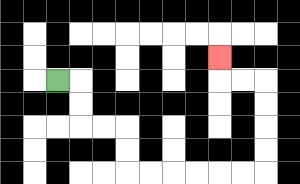{'start': '[2, 3]', 'end': '[9, 2]', 'path_directions': 'R,D,D,R,R,D,D,R,R,R,R,R,R,U,U,U,U,L,L,U', 'path_coordinates': '[[2, 3], [3, 3], [3, 4], [3, 5], [4, 5], [5, 5], [5, 6], [5, 7], [6, 7], [7, 7], [8, 7], [9, 7], [10, 7], [11, 7], [11, 6], [11, 5], [11, 4], [11, 3], [10, 3], [9, 3], [9, 2]]'}